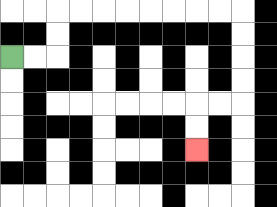{'start': '[0, 2]', 'end': '[8, 6]', 'path_directions': 'R,R,U,U,R,R,R,R,R,R,R,R,D,D,D,D,L,L,D,D', 'path_coordinates': '[[0, 2], [1, 2], [2, 2], [2, 1], [2, 0], [3, 0], [4, 0], [5, 0], [6, 0], [7, 0], [8, 0], [9, 0], [10, 0], [10, 1], [10, 2], [10, 3], [10, 4], [9, 4], [8, 4], [8, 5], [8, 6]]'}